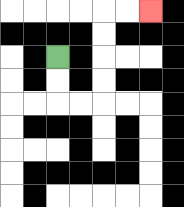{'start': '[2, 2]', 'end': '[6, 0]', 'path_directions': 'D,D,R,R,U,U,U,U,R,R', 'path_coordinates': '[[2, 2], [2, 3], [2, 4], [3, 4], [4, 4], [4, 3], [4, 2], [4, 1], [4, 0], [5, 0], [6, 0]]'}